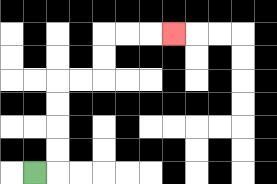{'start': '[1, 7]', 'end': '[7, 1]', 'path_directions': 'R,U,U,U,U,R,R,U,U,R,R,R', 'path_coordinates': '[[1, 7], [2, 7], [2, 6], [2, 5], [2, 4], [2, 3], [3, 3], [4, 3], [4, 2], [4, 1], [5, 1], [6, 1], [7, 1]]'}